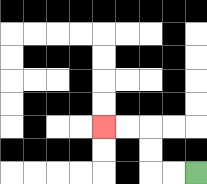{'start': '[8, 7]', 'end': '[4, 5]', 'path_directions': 'L,L,U,U,L,L', 'path_coordinates': '[[8, 7], [7, 7], [6, 7], [6, 6], [6, 5], [5, 5], [4, 5]]'}